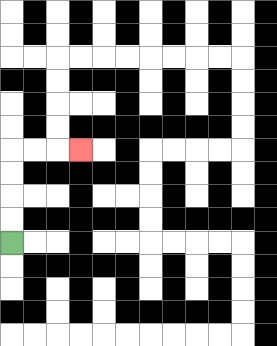{'start': '[0, 10]', 'end': '[3, 6]', 'path_directions': 'U,U,U,U,R,R,R', 'path_coordinates': '[[0, 10], [0, 9], [0, 8], [0, 7], [0, 6], [1, 6], [2, 6], [3, 6]]'}